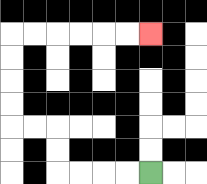{'start': '[6, 7]', 'end': '[6, 1]', 'path_directions': 'L,L,L,L,U,U,L,L,U,U,U,U,R,R,R,R,R,R', 'path_coordinates': '[[6, 7], [5, 7], [4, 7], [3, 7], [2, 7], [2, 6], [2, 5], [1, 5], [0, 5], [0, 4], [0, 3], [0, 2], [0, 1], [1, 1], [2, 1], [3, 1], [4, 1], [5, 1], [6, 1]]'}